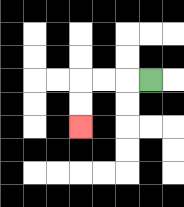{'start': '[6, 3]', 'end': '[3, 5]', 'path_directions': 'L,L,L,D,D', 'path_coordinates': '[[6, 3], [5, 3], [4, 3], [3, 3], [3, 4], [3, 5]]'}